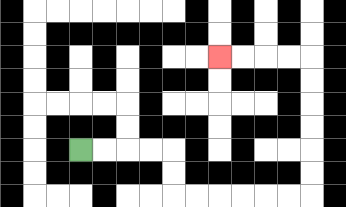{'start': '[3, 6]', 'end': '[9, 2]', 'path_directions': 'R,R,R,R,D,D,R,R,R,R,R,R,U,U,U,U,U,U,L,L,L,L', 'path_coordinates': '[[3, 6], [4, 6], [5, 6], [6, 6], [7, 6], [7, 7], [7, 8], [8, 8], [9, 8], [10, 8], [11, 8], [12, 8], [13, 8], [13, 7], [13, 6], [13, 5], [13, 4], [13, 3], [13, 2], [12, 2], [11, 2], [10, 2], [9, 2]]'}